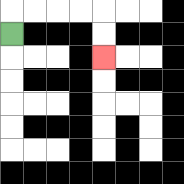{'start': '[0, 1]', 'end': '[4, 2]', 'path_directions': 'U,R,R,R,R,D,D', 'path_coordinates': '[[0, 1], [0, 0], [1, 0], [2, 0], [3, 0], [4, 0], [4, 1], [4, 2]]'}